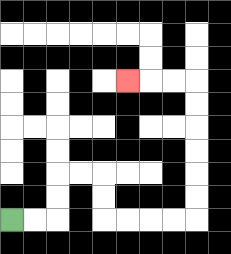{'start': '[0, 9]', 'end': '[5, 3]', 'path_directions': 'R,R,U,U,R,R,D,D,R,R,R,R,U,U,U,U,U,U,L,L,L', 'path_coordinates': '[[0, 9], [1, 9], [2, 9], [2, 8], [2, 7], [3, 7], [4, 7], [4, 8], [4, 9], [5, 9], [6, 9], [7, 9], [8, 9], [8, 8], [8, 7], [8, 6], [8, 5], [8, 4], [8, 3], [7, 3], [6, 3], [5, 3]]'}